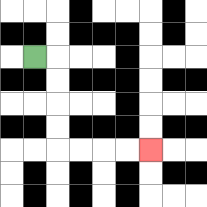{'start': '[1, 2]', 'end': '[6, 6]', 'path_directions': 'R,D,D,D,D,R,R,R,R', 'path_coordinates': '[[1, 2], [2, 2], [2, 3], [2, 4], [2, 5], [2, 6], [3, 6], [4, 6], [5, 6], [6, 6]]'}